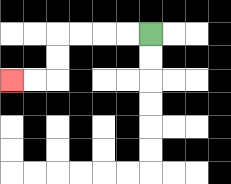{'start': '[6, 1]', 'end': '[0, 3]', 'path_directions': 'L,L,L,L,D,D,L,L', 'path_coordinates': '[[6, 1], [5, 1], [4, 1], [3, 1], [2, 1], [2, 2], [2, 3], [1, 3], [0, 3]]'}